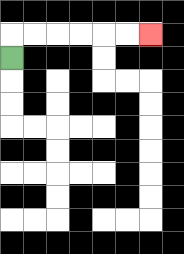{'start': '[0, 2]', 'end': '[6, 1]', 'path_directions': 'U,R,R,R,R,R,R', 'path_coordinates': '[[0, 2], [0, 1], [1, 1], [2, 1], [3, 1], [4, 1], [5, 1], [6, 1]]'}